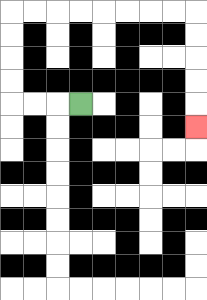{'start': '[3, 4]', 'end': '[8, 5]', 'path_directions': 'L,L,L,U,U,U,U,R,R,R,R,R,R,R,R,D,D,D,D,D', 'path_coordinates': '[[3, 4], [2, 4], [1, 4], [0, 4], [0, 3], [0, 2], [0, 1], [0, 0], [1, 0], [2, 0], [3, 0], [4, 0], [5, 0], [6, 0], [7, 0], [8, 0], [8, 1], [8, 2], [8, 3], [8, 4], [8, 5]]'}